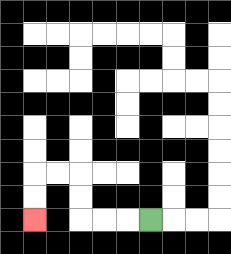{'start': '[6, 9]', 'end': '[1, 9]', 'path_directions': 'L,L,L,U,U,L,L,D,D', 'path_coordinates': '[[6, 9], [5, 9], [4, 9], [3, 9], [3, 8], [3, 7], [2, 7], [1, 7], [1, 8], [1, 9]]'}